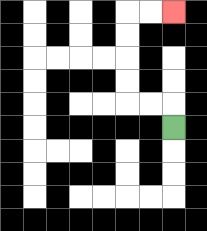{'start': '[7, 5]', 'end': '[7, 0]', 'path_directions': 'U,L,L,U,U,U,U,R,R', 'path_coordinates': '[[7, 5], [7, 4], [6, 4], [5, 4], [5, 3], [5, 2], [5, 1], [5, 0], [6, 0], [7, 0]]'}